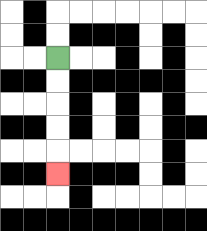{'start': '[2, 2]', 'end': '[2, 7]', 'path_directions': 'D,D,D,D,D', 'path_coordinates': '[[2, 2], [2, 3], [2, 4], [2, 5], [2, 6], [2, 7]]'}